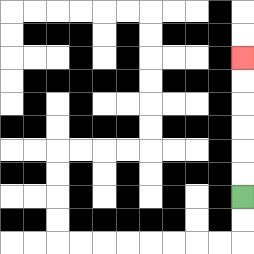{'start': '[10, 8]', 'end': '[10, 2]', 'path_directions': 'U,U,U,U,U,U', 'path_coordinates': '[[10, 8], [10, 7], [10, 6], [10, 5], [10, 4], [10, 3], [10, 2]]'}